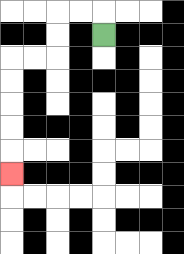{'start': '[4, 1]', 'end': '[0, 7]', 'path_directions': 'U,L,L,D,D,L,L,D,D,D,D,D', 'path_coordinates': '[[4, 1], [4, 0], [3, 0], [2, 0], [2, 1], [2, 2], [1, 2], [0, 2], [0, 3], [0, 4], [0, 5], [0, 6], [0, 7]]'}